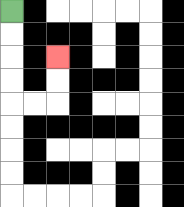{'start': '[0, 0]', 'end': '[2, 2]', 'path_directions': 'D,D,D,D,R,R,U,U', 'path_coordinates': '[[0, 0], [0, 1], [0, 2], [0, 3], [0, 4], [1, 4], [2, 4], [2, 3], [2, 2]]'}